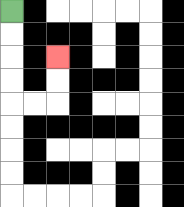{'start': '[0, 0]', 'end': '[2, 2]', 'path_directions': 'D,D,D,D,R,R,U,U', 'path_coordinates': '[[0, 0], [0, 1], [0, 2], [0, 3], [0, 4], [1, 4], [2, 4], [2, 3], [2, 2]]'}